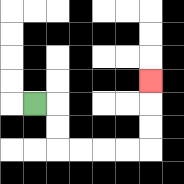{'start': '[1, 4]', 'end': '[6, 3]', 'path_directions': 'R,D,D,R,R,R,R,U,U,U', 'path_coordinates': '[[1, 4], [2, 4], [2, 5], [2, 6], [3, 6], [4, 6], [5, 6], [6, 6], [6, 5], [6, 4], [6, 3]]'}